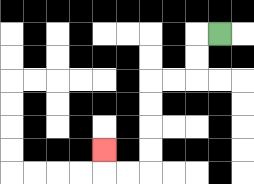{'start': '[9, 1]', 'end': '[4, 6]', 'path_directions': 'L,D,D,L,L,D,D,D,D,L,L,U', 'path_coordinates': '[[9, 1], [8, 1], [8, 2], [8, 3], [7, 3], [6, 3], [6, 4], [6, 5], [6, 6], [6, 7], [5, 7], [4, 7], [4, 6]]'}